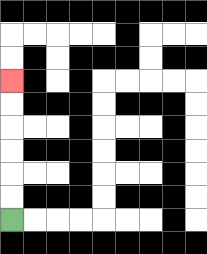{'start': '[0, 9]', 'end': '[0, 3]', 'path_directions': 'U,U,U,U,U,U', 'path_coordinates': '[[0, 9], [0, 8], [0, 7], [0, 6], [0, 5], [0, 4], [0, 3]]'}